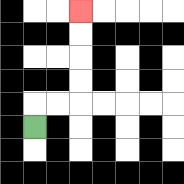{'start': '[1, 5]', 'end': '[3, 0]', 'path_directions': 'U,R,R,U,U,U,U', 'path_coordinates': '[[1, 5], [1, 4], [2, 4], [3, 4], [3, 3], [3, 2], [3, 1], [3, 0]]'}